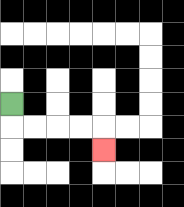{'start': '[0, 4]', 'end': '[4, 6]', 'path_directions': 'D,R,R,R,R,D', 'path_coordinates': '[[0, 4], [0, 5], [1, 5], [2, 5], [3, 5], [4, 5], [4, 6]]'}